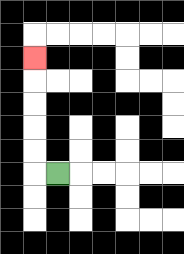{'start': '[2, 7]', 'end': '[1, 2]', 'path_directions': 'L,U,U,U,U,U', 'path_coordinates': '[[2, 7], [1, 7], [1, 6], [1, 5], [1, 4], [1, 3], [1, 2]]'}